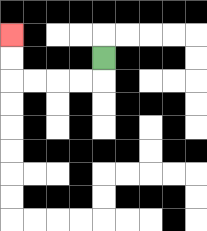{'start': '[4, 2]', 'end': '[0, 1]', 'path_directions': 'D,L,L,L,L,U,U', 'path_coordinates': '[[4, 2], [4, 3], [3, 3], [2, 3], [1, 3], [0, 3], [0, 2], [0, 1]]'}